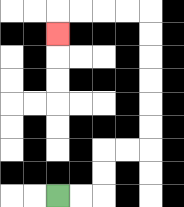{'start': '[2, 8]', 'end': '[2, 1]', 'path_directions': 'R,R,U,U,R,R,U,U,U,U,U,U,L,L,L,L,D', 'path_coordinates': '[[2, 8], [3, 8], [4, 8], [4, 7], [4, 6], [5, 6], [6, 6], [6, 5], [6, 4], [6, 3], [6, 2], [6, 1], [6, 0], [5, 0], [4, 0], [3, 0], [2, 0], [2, 1]]'}